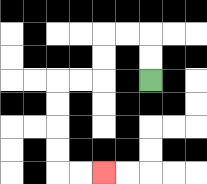{'start': '[6, 3]', 'end': '[4, 7]', 'path_directions': 'U,U,L,L,D,D,L,L,D,D,D,D,R,R', 'path_coordinates': '[[6, 3], [6, 2], [6, 1], [5, 1], [4, 1], [4, 2], [4, 3], [3, 3], [2, 3], [2, 4], [2, 5], [2, 6], [2, 7], [3, 7], [4, 7]]'}